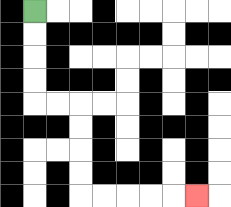{'start': '[1, 0]', 'end': '[8, 8]', 'path_directions': 'D,D,D,D,R,R,D,D,D,D,R,R,R,R,R', 'path_coordinates': '[[1, 0], [1, 1], [1, 2], [1, 3], [1, 4], [2, 4], [3, 4], [3, 5], [3, 6], [3, 7], [3, 8], [4, 8], [5, 8], [6, 8], [7, 8], [8, 8]]'}